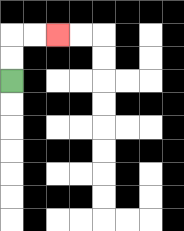{'start': '[0, 3]', 'end': '[2, 1]', 'path_directions': 'U,U,R,R', 'path_coordinates': '[[0, 3], [0, 2], [0, 1], [1, 1], [2, 1]]'}